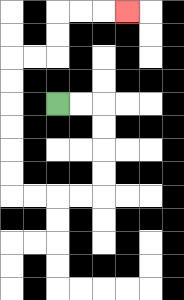{'start': '[2, 4]', 'end': '[5, 0]', 'path_directions': 'R,R,D,D,D,D,L,L,L,L,U,U,U,U,U,U,R,R,U,U,R,R,R', 'path_coordinates': '[[2, 4], [3, 4], [4, 4], [4, 5], [4, 6], [4, 7], [4, 8], [3, 8], [2, 8], [1, 8], [0, 8], [0, 7], [0, 6], [0, 5], [0, 4], [0, 3], [0, 2], [1, 2], [2, 2], [2, 1], [2, 0], [3, 0], [4, 0], [5, 0]]'}